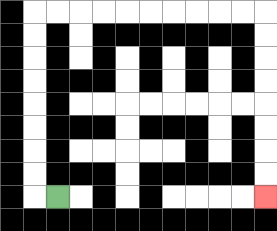{'start': '[2, 8]', 'end': '[11, 8]', 'path_directions': 'L,U,U,U,U,U,U,U,U,R,R,R,R,R,R,R,R,R,R,D,D,D,D,D,D,D,D', 'path_coordinates': '[[2, 8], [1, 8], [1, 7], [1, 6], [1, 5], [1, 4], [1, 3], [1, 2], [1, 1], [1, 0], [2, 0], [3, 0], [4, 0], [5, 0], [6, 0], [7, 0], [8, 0], [9, 0], [10, 0], [11, 0], [11, 1], [11, 2], [11, 3], [11, 4], [11, 5], [11, 6], [11, 7], [11, 8]]'}